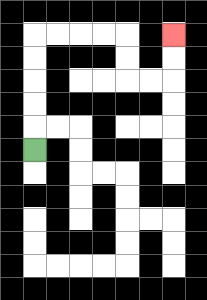{'start': '[1, 6]', 'end': '[7, 1]', 'path_directions': 'U,U,U,U,U,R,R,R,R,D,D,R,R,U,U', 'path_coordinates': '[[1, 6], [1, 5], [1, 4], [1, 3], [1, 2], [1, 1], [2, 1], [3, 1], [4, 1], [5, 1], [5, 2], [5, 3], [6, 3], [7, 3], [7, 2], [7, 1]]'}